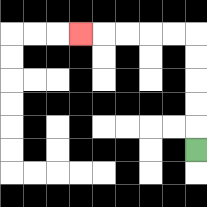{'start': '[8, 6]', 'end': '[3, 1]', 'path_directions': 'U,U,U,U,U,L,L,L,L,L', 'path_coordinates': '[[8, 6], [8, 5], [8, 4], [8, 3], [8, 2], [8, 1], [7, 1], [6, 1], [5, 1], [4, 1], [3, 1]]'}